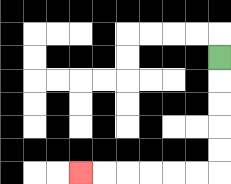{'start': '[9, 2]', 'end': '[3, 7]', 'path_directions': 'D,D,D,D,D,L,L,L,L,L,L', 'path_coordinates': '[[9, 2], [9, 3], [9, 4], [9, 5], [9, 6], [9, 7], [8, 7], [7, 7], [6, 7], [5, 7], [4, 7], [3, 7]]'}